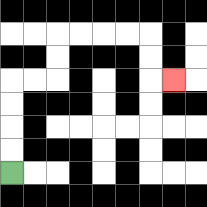{'start': '[0, 7]', 'end': '[7, 3]', 'path_directions': 'U,U,U,U,R,R,U,U,R,R,R,R,D,D,R', 'path_coordinates': '[[0, 7], [0, 6], [0, 5], [0, 4], [0, 3], [1, 3], [2, 3], [2, 2], [2, 1], [3, 1], [4, 1], [5, 1], [6, 1], [6, 2], [6, 3], [7, 3]]'}